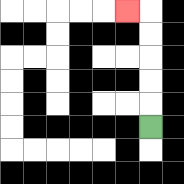{'start': '[6, 5]', 'end': '[5, 0]', 'path_directions': 'U,U,U,U,U,L', 'path_coordinates': '[[6, 5], [6, 4], [6, 3], [6, 2], [6, 1], [6, 0], [5, 0]]'}